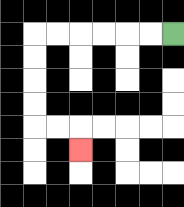{'start': '[7, 1]', 'end': '[3, 6]', 'path_directions': 'L,L,L,L,L,L,D,D,D,D,R,R,D', 'path_coordinates': '[[7, 1], [6, 1], [5, 1], [4, 1], [3, 1], [2, 1], [1, 1], [1, 2], [1, 3], [1, 4], [1, 5], [2, 5], [3, 5], [3, 6]]'}